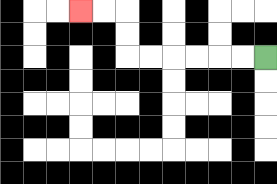{'start': '[11, 2]', 'end': '[3, 0]', 'path_directions': 'L,L,L,L,L,L,U,U,L,L', 'path_coordinates': '[[11, 2], [10, 2], [9, 2], [8, 2], [7, 2], [6, 2], [5, 2], [5, 1], [5, 0], [4, 0], [3, 0]]'}